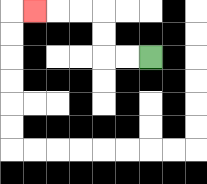{'start': '[6, 2]', 'end': '[1, 0]', 'path_directions': 'L,L,U,U,L,L,L', 'path_coordinates': '[[6, 2], [5, 2], [4, 2], [4, 1], [4, 0], [3, 0], [2, 0], [1, 0]]'}